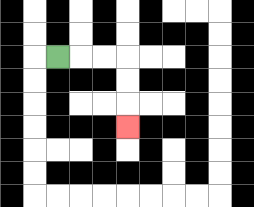{'start': '[2, 2]', 'end': '[5, 5]', 'path_directions': 'R,R,R,D,D,D', 'path_coordinates': '[[2, 2], [3, 2], [4, 2], [5, 2], [5, 3], [5, 4], [5, 5]]'}